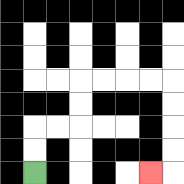{'start': '[1, 7]', 'end': '[6, 7]', 'path_directions': 'U,U,R,R,U,U,R,R,R,R,D,D,D,D,L', 'path_coordinates': '[[1, 7], [1, 6], [1, 5], [2, 5], [3, 5], [3, 4], [3, 3], [4, 3], [5, 3], [6, 3], [7, 3], [7, 4], [7, 5], [7, 6], [7, 7], [6, 7]]'}